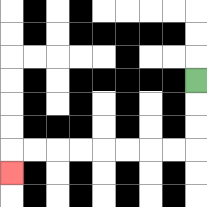{'start': '[8, 3]', 'end': '[0, 7]', 'path_directions': 'D,D,D,L,L,L,L,L,L,L,L,D', 'path_coordinates': '[[8, 3], [8, 4], [8, 5], [8, 6], [7, 6], [6, 6], [5, 6], [4, 6], [3, 6], [2, 6], [1, 6], [0, 6], [0, 7]]'}